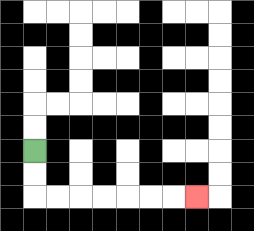{'start': '[1, 6]', 'end': '[8, 8]', 'path_directions': 'D,D,R,R,R,R,R,R,R', 'path_coordinates': '[[1, 6], [1, 7], [1, 8], [2, 8], [3, 8], [4, 8], [5, 8], [6, 8], [7, 8], [8, 8]]'}